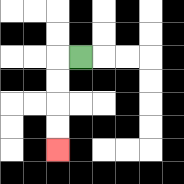{'start': '[3, 2]', 'end': '[2, 6]', 'path_directions': 'L,D,D,D,D', 'path_coordinates': '[[3, 2], [2, 2], [2, 3], [2, 4], [2, 5], [2, 6]]'}